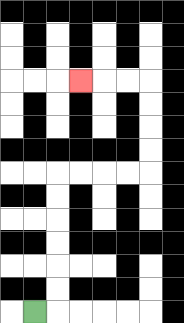{'start': '[1, 13]', 'end': '[3, 3]', 'path_directions': 'R,U,U,U,U,U,U,R,R,R,R,U,U,U,U,L,L,L', 'path_coordinates': '[[1, 13], [2, 13], [2, 12], [2, 11], [2, 10], [2, 9], [2, 8], [2, 7], [3, 7], [4, 7], [5, 7], [6, 7], [6, 6], [6, 5], [6, 4], [6, 3], [5, 3], [4, 3], [3, 3]]'}